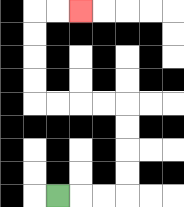{'start': '[2, 8]', 'end': '[3, 0]', 'path_directions': 'R,R,R,U,U,U,U,L,L,L,L,U,U,U,U,R,R', 'path_coordinates': '[[2, 8], [3, 8], [4, 8], [5, 8], [5, 7], [5, 6], [5, 5], [5, 4], [4, 4], [3, 4], [2, 4], [1, 4], [1, 3], [1, 2], [1, 1], [1, 0], [2, 0], [3, 0]]'}